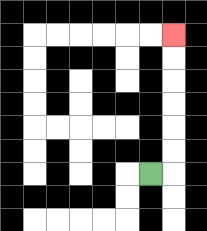{'start': '[6, 7]', 'end': '[7, 1]', 'path_directions': 'R,U,U,U,U,U,U', 'path_coordinates': '[[6, 7], [7, 7], [7, 6], [7, 5], [7, 4], [7, 3], [7, 2], [7, 1]]'}